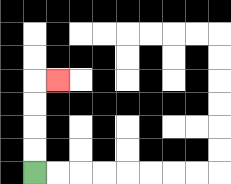{'start': '[1, 7]', 'end': '[2, 3]', 'path_directions': 'U,U,U,U,R', 'path_coordinates': '[[1, 7], [1, 6], [1, 5], [1, 4], [1, 3], [2, 3]]'}